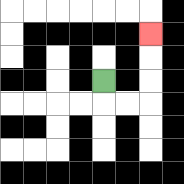{'start': '[4, 3]', 'end': '[6, 1]', 'path_directions': 'D,R,R,U,U,U', 'path_coordinates': '[[4, 3], [4, 4], [5, 4], [6, 4], [6, 3], [6, 2], [6, 1]]'}